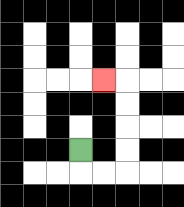{'start': '[3, 6]', 'end': '[4, 3]', 'path_directions': 'D,R,R,U,U,U,U,L', 'path_coordinates': '[[3, 6], [3, 7], [4, 7], [5, 7], [5, 6], [5, 5], [5, 4], [5, 3], [4, 3]]'}